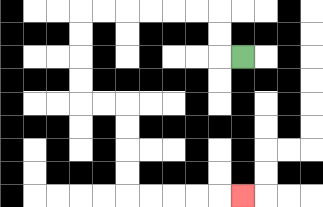{'start': '[10, 2]', 'end': '[10, 8]', 'path_directions': 'L,U,U,L,L,L,L,L,L,D,D,D,D,R,R,D,D,D,D,R,R,R,R,R', 'path_coordinates': '[[10, 2], [9, 2], [9, 1], [9, 0], [8, 0], [7, 0], [6, 0], [5, 0], [4, 0], [3, 0], [3, 1], [3, 2], [3, 3], [3, 4], [4, 4], [5, 4], [5, 5], [5, 6], [5, 7], [5, 8], [6, 8], [7, 8], [8, 8], [9, 8], [10, 8]]'}